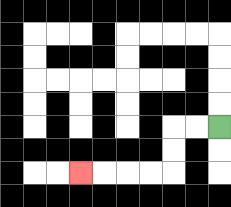{'start': '[9, 5]', 'end': '[3, 7]', 'path_directions': 'L,L,D,D,L,L,L,L', 'path_coordinates': '[[9, 5], [8, 5], [7, 5], [7, 6], [7, 7], [6, 7], [5, 7], [4, 7], [3, 7]]'}